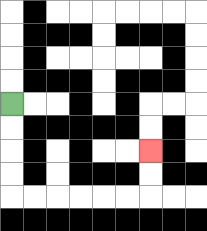{'start': '[0, 4]', 'end': '[6, 6]', 'path_directions': 'D,D,D,D,R,R,R,R,R,R,U,U', 'path_coordinates': '[[0, 4], [0, 5], [0, 6], [0, 7], [0, 8], [1, 8], [2, 8], [3, 8], [4, 8], [5, 8], [6, 8], [6, 7], [6, 6]]'}